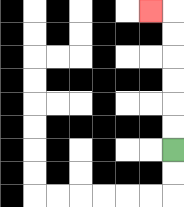{'start': '[7, 6]', 'end': '[6, 0]', 'path_directions': 'U,U,U,U,U,U,L', 'path_coordinates': '[[7, 6], [7, 5], [7, 4], [7, 3], [7, 2], [7, 1], [7, 0], [6, 0]]'}